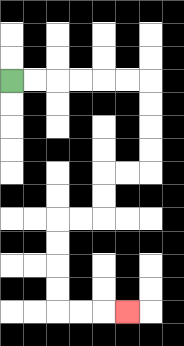{'start': '[0, 3]', 'end': '[5, 13]', 'path_directions': 'R,R,R,R,R,R,D,D,D,D,L,L,D,D,L,L,D,D,D,D,R,R,R', 'path_coordinates': '[[0, 3], [1, 3], [2, 3], [3, 3], [4, 3], [5, 3], [6, 3], [6, 4], [6, 5], [6, 6], [6, 7], [5, 7], [4, 7], [4, 8], [4, 9], [3, 9], [2, 9], [2, 10], [2, 11], [2, 12], [2, 13], [3, 13], [4, 13], [5, 13]]'}